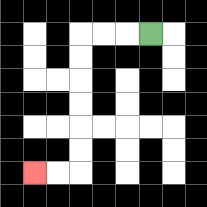{'start': '[6, 1]', 'end': '[1, 7]', 'path_directions': 'L,L,L,D,D,D,D,D,D,L,L', 'path_coordinates': '[[6, 1], [5, 1], [4, 1], [3, 1], [3, 2], [3, 3], [3, 4], [3, 5], [3, 6], [3, 7], [2, 7], [1, 7]]'}